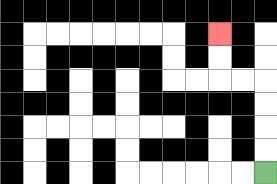{'start': '[11, 7]', 'end': '[9, 1]', 'path_directions': 'U,U,U,U,L,L,U,U', 'path_coordinates': '[[11, 7], [11, 6], [11, 5], [11, 4], [11, 3], [10, 3], [9, 3], [9, 2], [9, 1]]'}